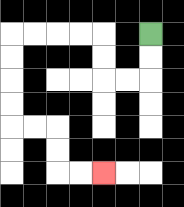{'start': '[6, 1]', 'end': '[4, 7]', 'path_directions': 'D,D,L,L,U,U,L,L,L,L,D,D,D,D,R,R,D,D,R,R', 'path_coordinates': '[[6, 1], [6, 2], [6, 3], [5, 3], [4, 3], [4, 2], [4, 1], [3, 1], [2, 1], [1, 1], [0, 1], [0, 2], [0, 3], [0, 4], [0, 5], [1, 5], [2, 5], [2, 6], [2, 7], [3, 7], [4, 7]]'}